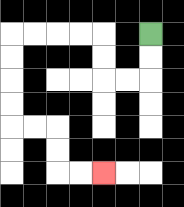{'start': '[6, 1]', 'end': '[4, 7]', 'path_directions': 'D,D,L,L,U,U,L,L,L,L,D,D,D,D,R,R,D,D,R,R', 'path_coordinates': '[[6, 1], [6, 2], [6, 3], [5, 3], [4, 3], [4, 2], [4, 1], [3, 1], [2, 1], [1, 1], [0, 1], [0, 2], [0, 3], [0, 4], [0, 5], [1, 5], [2, 5], [2, 6], [2, 7], [3, 7], [4, 7]]'}